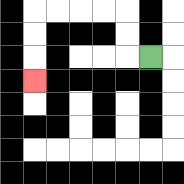{'start': '[6, 2]', 'end': '[1, 3]', 'path_directions': 'L,U,U,L,L,L,L,D,D,D', 'path_coordinates': '[[6, 2], [5, 2], [5, 1], [5, 0], [4, 0], [3, 0], [2, 0], [1, 0], [1, 1], [1, 2], [1, 3]]'}